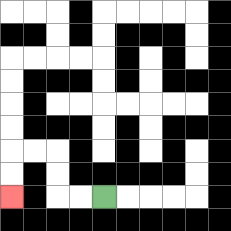{'start': '[4, 8]', 'end': '[0, 8]', 'path_directions': 'L,L,U,U,L,L,D,D', 'path_coordinates': '[[4, 8], [3, 8], [2, 8], [2, 7], [2, 6], [1, 6], [0, 6], [0, 7], [0, 8]]'}